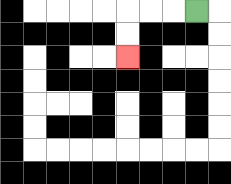{'start': '[8, 0]', 'end': '[5, 2]', 'path_directions': 'L,L,L,D,D', 'path_coordinates': '[[8, 0], [7, 0], [6, 0], [5, 0], [5, 1], [5, 2]]'}